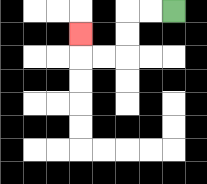{'start': '[7, 0]', 'end': '[3, 1]', 'path_directions': 'L,L,D,D,L,L,U', 'path_coordinates': '[[7, 0], [6, 0], [5, 0], [5, 1], [5, 2], [4, 2], [3, 2], [3, 1]]'}